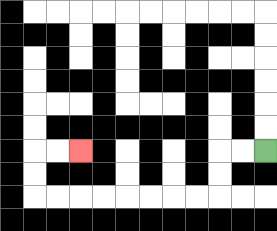{'start': '[11, 6]', 'end': '[3, 6]', 'path_directions': 'L,L,D,D,L,L,L,L,L,L,L,L,U,U,R,R', 'path_coordinates': '[[11, 6], [10, 6], [9, 6], [9, 7], [9, 8], [8, 8], [7, 8], [6, 8], [5, 8], [4, 8], [3, 8], [2, 8], [1, 8], [1, 7], [1, 6], [2, 6], [3, 6]]'}